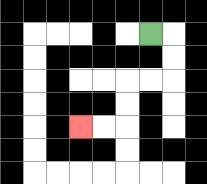{'start': '[6, 1]', 'end': '[3, 5]', 'path_directions': 'R,D,D,L,L,D,D,L,L', 'path_coordinates': '[[6, 1], [7, 1], [7, 2], [7, 3], [6, 3], [5, 3], [5, 4], [5, 5], [4, 5], [3, 5]]'}